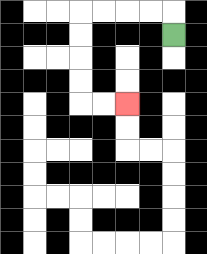{'start': '[7, 1]', 'end': '[5, 4]', 'path_directions': 'U,L,L,L,L,D,D,D,D,R,R', 'path_coordinates': '[[7, 1], [7, 0], [6, 0], [5, 0], [4, 0], [3, 0], [3, 1], [3, 2], [3, 3], [3, 4], [4, 4], [5, 4]]'}